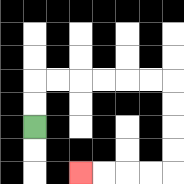{'start': '[1, 5]', 'end': '[3, 7]', 'path_directions': 'U,U,R,R,R,R,R,R,D,D,D,D,L,L,L,L', 'path_coordinates': '[[1, 5], [1, 4], [1, 3], [2, 3], [3, 3], [4, 3], [5, 3], [6, 3], [7, 3], [7, 4], [7, 5], [7, 6], [7, 7], [6, 7], [5, 7], [4, 7], [3, 7]]'}